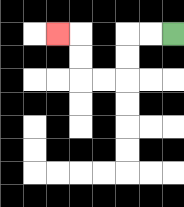{'start': '[7, 1]', 'end': '[2, 1]', 'path_directions': 'L,L,D,D,L,L,U,U,L', 'path_coordinates': '[[7, 1], [6, 1], [5, 1], [5, 2], [5, 3], [4, 3], [3, 3], [3, 2], [3, 1], [2, 1]]'}